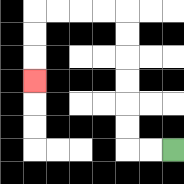{'start': '[7, 6]', 'end': '[1, 3]', 'path_directions': 'L,L,U,U,U,U,U,U,L,L,L,L,D,D,D', 'path_coordinates': '[[7, 6], [6, 6], [5, 6], [5, 5], [5, 4], [5, 3], [5, 2], [5, 1], [5, 0], [4, 0], [3, 0], [2, 0], [1, 0], [1, 1], [1, 2], [1, 3]]'}